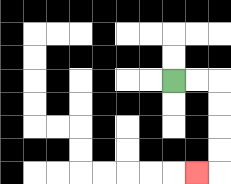{'start': '[7, 3]', 'end': '[8, 7]', 'path_directions': 'R,R,D,D,D,D,L', 'path_coordinates': '[[7, 3], [8, 3], [9, 3], [9, 4], [9, 5], [9, 6], [9, 7], [8, 7]]'}